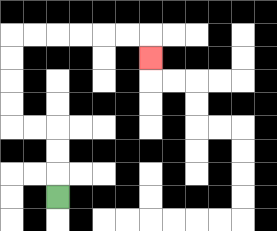{'start': '[2, 8]', 'end': '[6, 2]', 'path_directions': 'U,U,U,L,L,U,U,U,U,R,R,R,R,R,R,D', 'path_coordinates': '[[2, 8], [2, 7], [2, 6], [2, 5], [1, 5], [0, 5], [0, 4], [0, 3], [0, 2], [0, 1], [1, 1], [2, 1], [3, 1], [4, 1], [5, 1], [6, 1], [6, 2]]'}